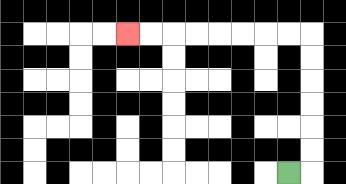{'start': '[12, 7]', 'end': '[5, 1]', 'path_directions': 'R,U,U,U,U,U,U,L,L,L,L,L,L,L,L', 'path_coordinates': '[[12, 7], [13, 7], [13, 6], [13, 5], [13, 4], [13, 3], [13, 2], [13, 1], [12, 1], [11, 1], [10, 1], [9, 1], [8, 1], [7, 1], [6, 1], [5, 1]]'}